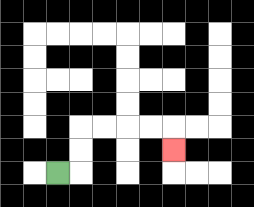{'start': '[2, 7]', 'end': '[7, 6]', 'path_directions': 'R,U,U,R,R,R,R,D', 'path_coordinates': '[[2, 7], [3, 7], [3, 6], [3, 5], [4, 5], [5, 5], [6, 5], [7, 5], [7, 6]]'}